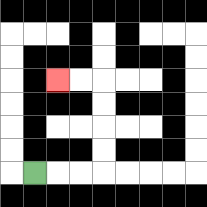{'start': '[1, 7]', 'end': '[2, 3]', 'path_directions': 'R,R,R,U,U,U,U,L,L', 'path_coordinates': '[[1, 7], [2, 7], [3, 7], [4, 7], [4, 6], [4, 5], [4, 4], [4, 3], [3, 3], [2, 3]]'}